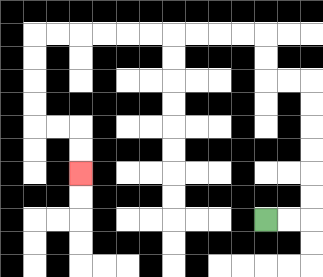{'start': '[11, 9]', 'end': '[3, 7]', 'path_directions': 'R,R,U,U,U,U,U,U,L,L,U,U,L,L,L,L,L,L,L,L,L,L,D,D,D,D,R,R,D,D', 'path_coordinates': '[[11, 9], [12, 9], [13, 9], [13, 8], [13, 7], [13, 6], [13, 5], [13, 4], [13, 3], [12, 3], [11, 3], [11, 2], [11, 1], [10, 1], [9, 1], [8, 1], [7, 1], [6, 1], [5, 1], [4, 1], [3, 1], [2, 1], [1, 1], [1, 2], [1, 3], [1, 4], [1, 5], [2, 5], [3, 5], [3, 6], [3, 7]]'}